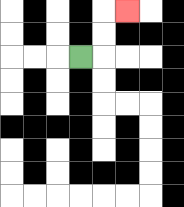{'start': '[3, 2]', 'end': '[5, 0]', 'path_directions': 'R,U,U,R', 'path_coordinates': '[[3, 2], [4, 2], [4, 1], [4, 0], [5, 0]]'}